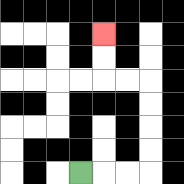{'start': '[3, 7]', 'end': '[4, 1]', 'path_directions': 'R,R,R,U,U,U,U,L,L,U,U', 'path_coordinates': '[[3, 7], [4, 7], [5, 7], [6, 7], [6, 6], [6, 5], [6, 4], [6, 3], [5, 3], [4, 3], [4, 2], [4, 1]]'}